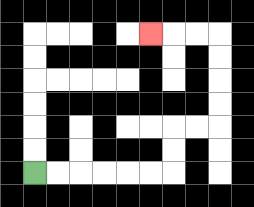{'start': '[1, 7]', 'end': '[6, 1]', 'path_directions': 'R,R,R,R,R,R,U,U,R,R,U,U,U,U,L,L,L', 'path_coordinates': '[[1, 7], [2, 7], [3, 7], [4, 7], [5, 7], [6, 7], [7, 7], [7, 6], [7, 5], [8, 5], [9, 5], [9, 4], [9, 3], [9, 2], [9, 1], [8, 1], [7, 1], [6, 1]]'}